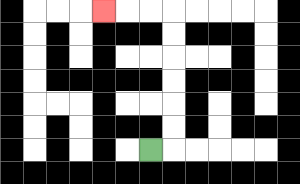{'start': '[6, 6]', 'end': '[4, 0]', 'path_directions': 'R,U,U,U,U,U,U,L,L,L', 'path_coordinates': '[[6, 6], [7, 6], [7, 5], [7, 4], [7, 3], [7, 2], [7, 1], [7, 0], [6, 0], [5, 0], [4, 0]]'}